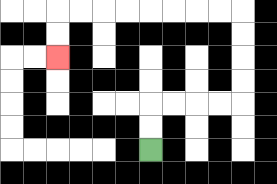{'start': '[6, 6]', 'end': '[2, 2]', 'path_directions': 'U,U,R,R,R,R,U,U,U,U,L,L,L,L,L,L,L,L,D,D', 'path_coordinates': '[[6, 6], [6, 5], [6, 4], [7, 4], [8, 4], [9, 4], [10, 4], [10, 3], [10, 2], [10, 1], [10, 0], [9, 0], [8, 0], [7, 0], [6, 0], [5, 0], [4, 0], [3, 0], [2, 0], [2, 1], [2, 2]]'}